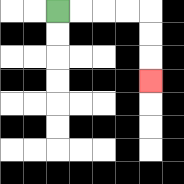{'start': '[2, 0]', 'end': '[6, 3]', 'path_directions': 'R,R,R,R,D,D,D', 'path_coordinates': '[[2, 0], [3, 0], [4, 0], [5, 0], [6, 0], [6, 1], [6, 2], [6, 3]]'}